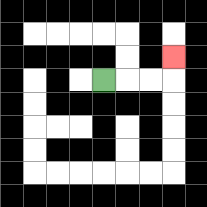{'start': '[4, 3]', 'end': '[7, 2]', 'path_directions': 'R,R,R,U', 'path_coordinates': '[[4, 3], [5, 3], [6, 3], [7, 3], [7, 2]]'}